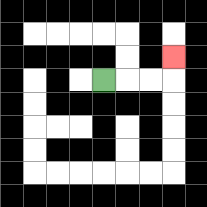{'start': '[4, 3]', 'end': '[7, 2]', 'path_directions': 'R,R,R,U', 'path_coordinates': '[[4, 3], [5, 3], [6, 3], [7, 3], [7, 2]]'}